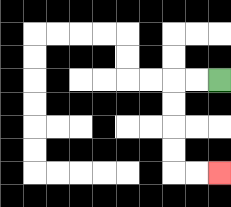{'start': '[9, 3]', 'end': '[9, 7]', 'path_directions': 'L,L,D,D,D,D,R,R', 'path_coordinates': '[[9, 3], [8, 3], [7, 3], [7, 4], [7, 5], [7, 6], [7, 7], [8, 7], [9, 7]]'}